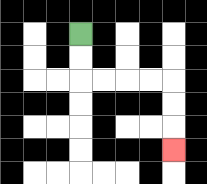{'start': '[3, 1]', 'end': '[7, 6]', 'path_directions': 'D,D,R,R,R,R,D,D,D', 'path_coordinates': '[[3, 1], [3, 2], [3, 3], [4, 3], [5, 3], [6, 3], [7, 3], [7, 4], [7, 5], [7, 6]]'}